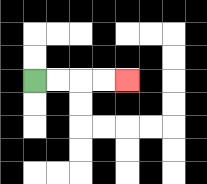{'start': '[1, 3]', 'end': '[5, 3]', 'path_directions': 'R,R,R,R', 'path_coordinates': '[[1, 3], [2, 3], [3, 3], [4, 3], [5, 3]]'}